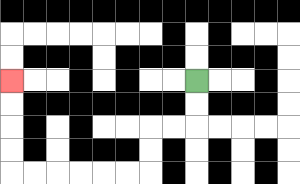{'start': '[8, 3]', 'end': '[0, 3]', 'path_directions': 'D,D,L,L,D,D,L,L,L,L,L,L,U,U,U,U', 'path_coordinates': '[[8, 3], [8, 4], [8, 5], [7, 5], [6, 5], [6, 6], [6, 7], [5, 7], [4, 7], [3, 7], [2, 7], [1, 7], [0, 7], [0, 6], [0, 5], [0, 4], [0, 3]]'}